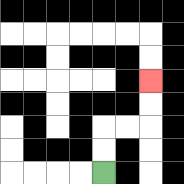{'start': '[4, 7]', 'end': '[6, 3]', 'path_directions': 'U,U,R,R,U,U', 'path_coordinates': '[[4, 7], [4, 6], [4, 5], [5, 5], [6, 5], [6, 4], [6, 3]]'}